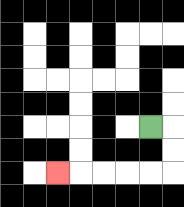{'start': '[6, 5]', 'end': '[2, 7]', 'path_directions': 'R,D,D,L,L,L,L,L', 'path_coordinates': '[[6, 5], [7, 5], [7, 6], [7, 7], [6, 7], [5, 7], [4, 7], [3, 7], [2, 7]]'}